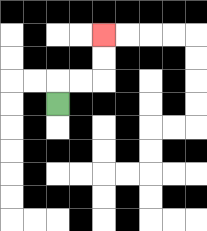{'start': '[2, 4]', 'end': '[4, 1]', 'path_directions': 'U,R,R,U,U', 'path_coordinates': '[[2, 4], [2, 3], [3, 3], [4, 3], [4, 2], [4, 1]]'}